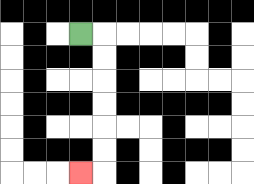{'start': '[3, 1]', 'end': '[3, 7]', 'path_directions': 'R,D,D,D,D,D,D,L', 'path_coordinates': '[[3, 1], [4, 1], [4, 2], [4, 3], [4, 4], [4, 5], [4, 6], [4, 7], [3, 7]]'}